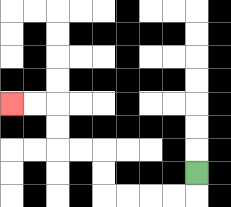{'start': '[8, 7]', 'end': '[0, 4]', 'path_directions': 'D,L,L,L,L,U,U,L,L,U,U,L,L', 'path_coordinates': '[[8, 7], [8, 8], [7, 8], [6, 8], [5, 8], [4, 8], [4, 7], [4, 6], [3, 6], [2, 6], [2, 5], [2, 4], [1, 4], [0, 4]]'}